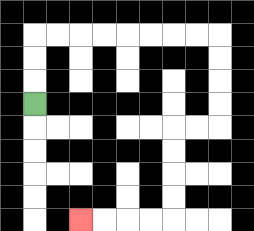{'start': '[1, 4]', 'end': '[3, 9]', 'path_directions': 'U,U,U,R,R,R,R,R,R,R,R,D,D,D,D,L,L,D,D,D,D,L,L,L,L', 'path_coordinates': '[[1, 4], [1, 3], [1, 2], [1, 1], [2, 1], [3, 1], [4, 1], [5, 1], [6, 1], [7, 1], [8, 1], [9, 1], [9, 2], [9, 3], [9, 4], [9, 5], [8, 5], [7, 5], [7, 6], [7, 7], [7, 8], [7, 9], [6, 9], [5, 9], [4, 9], [3, 9]]'}